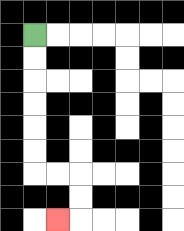{'start': '[1, 1]', 'end': '[2, 9]', 'path_directions': 'D,D,D,D,D,D,R,R,D,D,L', 'path_coordinates': '[[1, 1], [1, 2], [1, 3], [1, 4], [1, 5], [1, 6], [1, 7], [2, 7], [3, 7], [3, 8], [3, 9], [2, 9]]'}